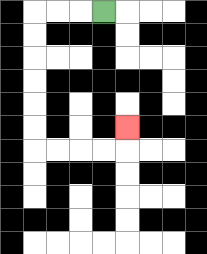{'start': '[4, 0]', 'end': '[5, 5]', 'path_directions': 'L,L,L,D,D,D,D,D,D,R,R,R,R,U', 'path_coordinates': '[[4, 0], [3, 0], [2, 0], [1, 0], [1, 1], [1, 2], [1, 3], [1, 4], [1, 5], [1, 6], [2, 6], [3, 6], [4, 6], [5, 6], [5, 5]]'}